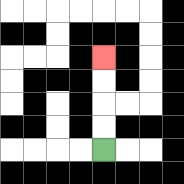{'start': '[4, 6]', 'end': '[4, 2]', 'path_directions': 'U,U,U,U', 'path_coordinates': '[[4, 6], [4, 5], [4, 4], [4, 3], [4, 2]]'}